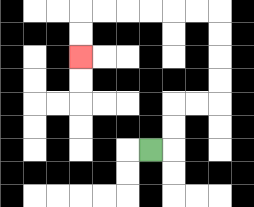{'start': '[6, 6]', 'end': '[3, 2]', 'path_directions': 'R,U,U,R,R,U,U,U,U,L,L,L,L,L,L,D,D', 'path_coordinates': '[[6, 6], [7, 6], [7, 5], [7, 4], [8, 4], [9, 4], [9, 3], [9, 2], [9, 1], [9, 0], [8, 0], [7, 0], [6, 0], [5, 0], [4, 0], [3, 0], [3, 1], [3, 2]]'}